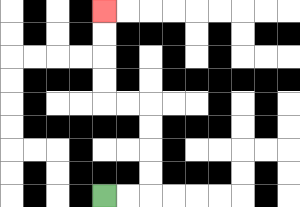{'start': '[4, 8]', 'end': '[4, 0]', 'path_directions': 'R,R,U,U,U,U,L,L,U,U,U,U', 'path_coordinates': '[[4, 8], [5, 8], [6, 8], [6, 7], [6, 6], [6, 5], [6, 4], [5, 4], [4, 4], [4, 3], [4, 2], [4, 1], [4, 0]]'}